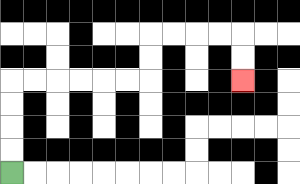{'start': '[0, 7]', 'end': '[10, 3]', 'path_directions': 'U,U,U,U,R,R,R,R,R,R,U,U,R,R,R,R,D,D', 'path_coordinates': '[[0, 7], [0, 6], [0, 5], [0, 4], [0, 3], [1, 3], [2, 3], [3, 3], [4, 3], [5, 3], [6, 3], [6, 2], [6, 1], [7, 1], [8, 1], [9, 1], [10, 1], [10, 2], [10, 3]]'}